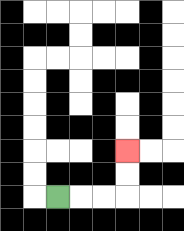{'start': '[2, 8]', 'end': '[5, 6]', 'path_directions': 'R,R,R,U,U', 'path_coordinates': '[[2, 8], [3, 8], [4, 8], [5, 8], [5, 7], [5, 6]]'}